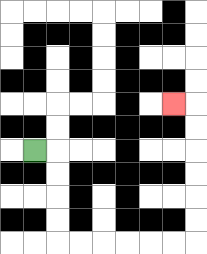{'start': '[1, 6]', 'end': '[7, 4]', 'path_directions': 'R,D,D,D,D,R,R,R,R,R,R,U,U,U,U,U,U,L', 'path_coordinates': '[[1, 6], [2, 6], [2, 7], [2, 8], [2, 9], [2, 10], [3, 10], [4, 10], [5, 10], [6, 10], [7, 10], [8, 10], [8, 9], [8, 8], [8, 7], [8, 6], [8, 5], [8, 4], [7, 4]]'}